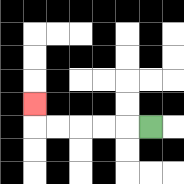{'start': '[6, 5]', 'end': '[1, 4]', 'path_directions': 'L,L,L,L,L,U', 'path_coordinates': '[[6, 5], [5, 5], [4, 5], [3, 5], [2, 5], [1, 5], [1, 4]]'}